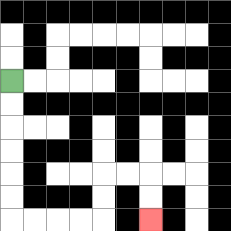{'start': '[0, 3]', 'end': '[6, 9]', 'path_directions': 'D,D,D,D,D,D,R,R,R,R,U,U,R,R,D,D', 'path_coordinates': '[[0, 3], [0, 4], [0, 5], [0, 6], [0, 7], [0, 8], [0, 9], [1, 9], [2, 9], [3, 9], [4, 9], [4, 8], [4, 7], [5, 7], [6, 7], [6, 8], [6, 9]]'}